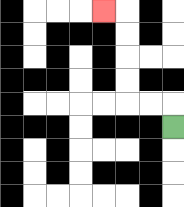{'start': '[7, 5]', 'end': '[4, 0]', 'path_directions': 'U,L,L,U,U,U,U,L', 'path_coordinates': '[[7, 5], [7, 4], [6, 4], [5, 4], [5, 3], [5, 2], [5, 1], [5, 0], [4, 0]]'}